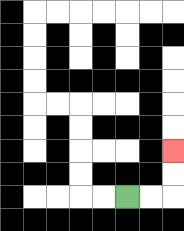{'start': '[5, 8]', 'end': '[7, 6]', 'path_directions': 'R,R,U,U', 'path_coordinates': '[[5, 8], [6, 8], [7, 8], [7, 7], [7, 6]]'}